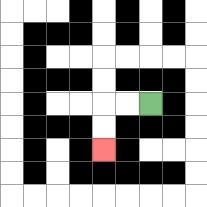{'start': '[6, 4]', 'end': '[4, 6]', 'path_directions': 'L,L,D,D', 'path_coordinates': '[[6, 4], [5, 4], [4, 4], [4, 5], [4, 6]]'}